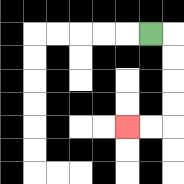{'start': '[6, 1]', 'end': '[5, 5]', 'path_directions': 'R,D,D,D,D,L,L', 'path_coordinates': '[[6, 1], [7, 1], [7, 2], [7, 3], [7, 4], [7, 5], [6, 5], [5, 5]]'}